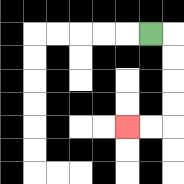{'start': '[6, 1]', 'end': '[5, 5]', 'path_directions': 'R,D,D,D,D,L,L', 'path_coordinates': '[[6, 1], [7, 1], [7, 2], [7, 3], [7, 4], [7, 5], [6, 5], [5, 5]]'}